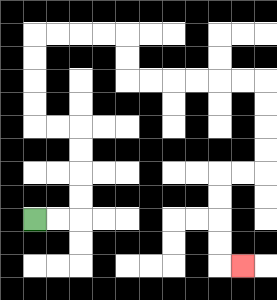{'start': '[1, 9]', 'end': '[10, 11]', 'path_directions': 'R,R,U,U,U,U,L,L,U,U,U,U,R,R,R,R,D,D,R,R,R,R,R,R,D,D,D,D,L,L,D,D,D,D,R', 'path_coordinates': '[[1, 9], [2, 9], [3, 9], [3, 8], [3, 7], [3, 6], [3, 5], [2, 5], [1, 5], [1, 4], [1, 3], [1, 2], [1, 1], [2, 1], [3, 1], [4, 1], [5, 1], [5, 2], [5, 3], [6, 3], [7, 3], [8, 3], [9, 3], [10, 3], [11, 3], [11, 4], [11, 5], [11, 6], [11, 7], [10, 7], [9, 7], [9, 8], [9, 9], [9, 10], [9, 11], [10, 11]]'}